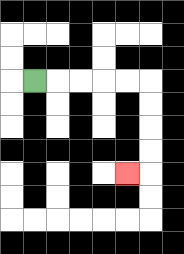{'start': '[1, 3]', 'end': '[5, 7]', 'path_directions': 'R,R,R,R,R,D,D,D,D,L', 'path_coordinates': '[[1, 3], [2, 3], [3, 3], [4, 3], [5, 3], [6, 3], [6, 4], [6, 5], [6, 6], [6, 7], [5, 7]]'}